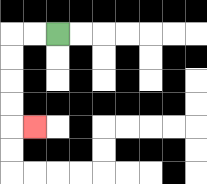{'start': '[2, 1]', 'end': '[1, 5]', 'path_directions': 'L,L,D,D,D,D,R', 'path_coordinates': '[[2, 1], [1, 1], [0, 1], [0, 2], [0, 3], [0, 4], [0, 5], [1, 5]]'}